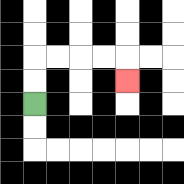{'start': '[1, 4]', 'end': '[5, 3]', 'path_directions': 'U,U,R,R,R,R,D', 'path_coordinates': '[[1, 4], [1, 3], [1, 2], [2, 2], [3, 2], [4, 2], [5, 2], [5, 3]]'}